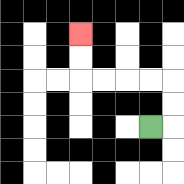{'start': '[6, 5]', 'end': '[3, 1]', 'path_directions': 'R,U,U,L,L,L,L,U,U', 'path_coordinates': '[[6, 5], [7, 5], [7, 4], [7, 3], [6, 3], [5, 3], [4, 3], [3, 3], [3, 2], [3, 1]]'}